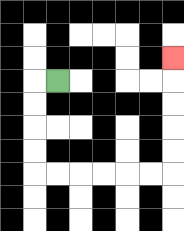{'start': '[2, 3]', 'end': '[7, 2]', 'path_directions': 'L,D,D,D,D,R,R,R,R,R,R,U,U,U,U,U', 'path_coordinates': '[[2, 3], [1, 3], [1, 4], [1, 5], [1, 6], [1, 7], [2, 7], [3, 7], [4, 7], [5, 7], [6, 7], [7, 7], [7, 6], [7, 5], [7, 4], [7, 3], [7, 2]]'}